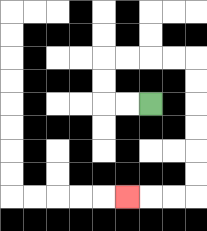{'start': '[6, 4]', 'end': '[5, 8]', 'path_directions': 'L,L,U,U,R,R,R,R,D,D,D,D,D,D,L,L,L', 'path_coordinates': '[[6, 4], [5, 4], [4, 4], [4, 3], [4, 2], [5, 2], [6, 2], [7, 2], [8, 2], [8, 3], [8, 4], [8, 5], [8, 6], [8, 7], [8, 8], [7, 8], [6, 8], [5, 8]]'}